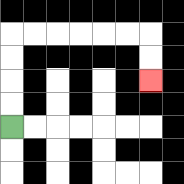{'start': '[0, 5]', 'end': '[6, 3]', 'path_directions': 'U,U,U,U,R,R,R,R,R,R,D,D', 'path_coordinates': '[[0, 5], [0, 4], [0, 3], [0, 2], [0, 1], [1, 1], [2, 1], [3, 1], [4, 1], [5, 1], [6, 1], [6, 2], [6, 3]]'}